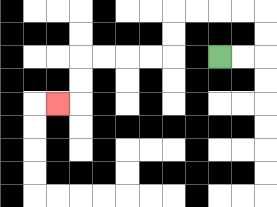{'start': '[9, 2]', 'end': '[2, 4]', 'path_directions': 'R,R,U,U,L,L,L,L,D,D,L,L,L,L,D,D,L', 'path_coordinates': '[[9, 2], [10, 2], [11, 2], [11, 1], [11, 0], [10, 0], [9, 0], [8, 0], [7, 0], [7, 1], [7, 2], [6, 2], [5, 2], [4, 2], [3, 2], [3, 3], [3, 4], [2, 4]]'}